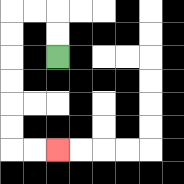{'start': '[2, 2]', 'end': '[2, 6]', 'path_directions': 'U,U,L,L,D,D,D,D,D,D,R,R', 'path_coordinates': '[[2, 2], [2, 1], [2, 0], [1, 0], [0, 0], [0, 1], [0, 2], [0, 3], [0, 4], [0, 5], [0, 6], [1, 6], [2, 6]]'}